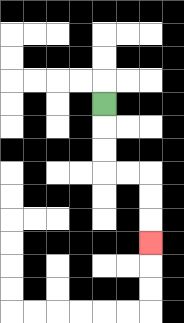{'start': '[4, 4]', 'end': '[6, 10]', 'path_directions': 'D,D,D,R,R,D,D,D', 'path_coordinates': '[[4, 4], [4, 5], [4, 6], [4, 7], [5, 7], [6, 7], [6, 8], [6, 9], [6, 10]]'}